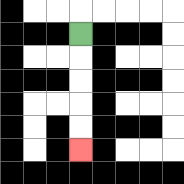{'start': '[3, 1]', 'end': '[3, 6]', 'path_directions': 'D,D,D,D,D', 'path_coordinates': '[[3, 1], [3, 2], [3, 3], [3, 4], [3, 5], [3, 6]]'}